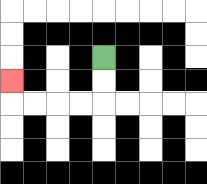{'start': '[4, 2]', 'end': '[0, 3]', 'path_directions': 'D,D,L,L,L,L,U', 'path_coordinates': '[[4, 2], [4, 3], [4, 4], [3, 4], [2, 4], [1, 4], [0, 4], [0, 3]]'}